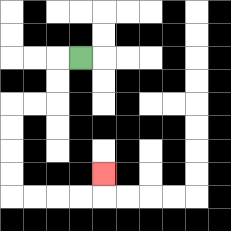{'start': '[3, 2]', 'end': '[4, 7]', 'path_directions': 'L,D,D,L,L,D,D,D,D,R,R,R,R,U', 'path_coordinates': '[[3, 2], [2, 2], [2, 3], [2, 4], [1, 4], [0, 4], [0, 5], [0, 6], [0, 7], [0, 8], [1, 8], [2, 8], [3, 8], [4, 8], [4, 7]]'}